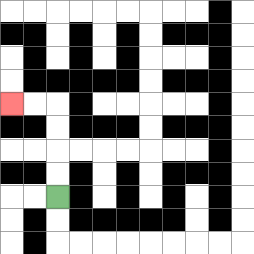{'start': '[2, 8]', 'end': '[0, 4]', 'path_directions': 'U,U,U,U,L,L', 'path_coordinates': '[[2, 8], [2, 7], [2, 6], [2, 5], [2, 4], [1, 4], [0, 4]]'}